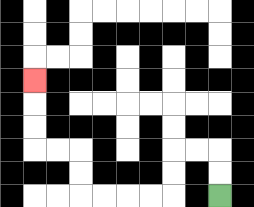{'start': '[9, 8]', 'end': '[1, 3]', 'path_directions': 'U,U,L,L,D,D,L,L,L,L,U,U,L,L,U,U,U', 'path_coordinates': '[[9, 8], [9, 7], [9, 6], [8, 6], [7, 6], [7, 7], [7, 8], [6, 8], [5, 8], [4, 8], [3, 8], [3, 7], [3, 6], [2, 6], [1, 6], [1, 5], [1, 4], [1, 3]]'}